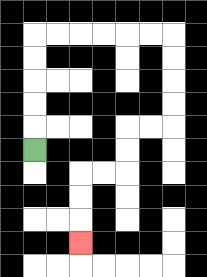{'start': '[1, 6]', 'end': '[3, 10]', 'path_directions': 'U,U,U,U,U,R,R,R,R,R,R,D,D,D,D,L,L,D,D,L,L,D,D,D', 'path_coordinates': '[[1, 6], [1, 5], [1, 4], [1, 3], [1, 2], [1, 1], [2, 1], [3, 1], [4, 1], [5, 1], [6, 1], [7, 1], [7, 2], [7, 3], [7, 4], [7, 5], [6, 5], [5, 5], [5, 6], [5, 7], [4, 7], [3, 7], [3, 8], [3, 9], [3, 10]]'}